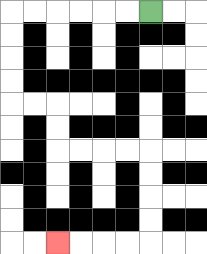{'start': '[6, 0]', 'end': '[2, 10]', 'path_directions': 'L,L,L,L,L,L,D,D,D,D,R,R,D,D,R,R,R,R,D,D,D,D,L,L,L,L', 'path_coordinates': '[[6, 0], [5, 0], [4, 0], [3, 0], [2, 0], [1, 0], [0, 0], [0, 1], [0, 2], [0, 3], [0, 4], [1, 4], [2, 4], [2, 5], [2, 6], [3, 6], [4, 6], [5, 6], [6, 6], [6, 7], [6, 8], [6, 9], [6, 10], [5, 10], [4, 10], [3, 10], [2, 10]]'}